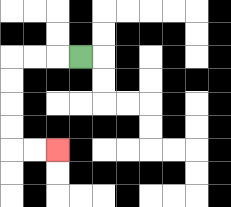{'start': '[3, 2]', 'end': '[2, 6]', 'path_directions': 'L,L,L,D,D,D,D,R,R', 'path_coordinates': '[[3, 2], [2, 2], [1, 2], [0, 2], [0, 3], [0, 4], [0, 5], [0, 6], [1, 6], [2, 6]]'}